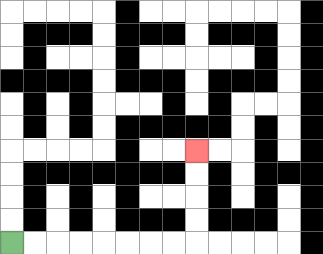{'start': '[0, 10]', 'end': '[8, 6]', 'path_directions': 'R,R,R,R,R,R,R,R,U,U,U,U', 'path_coordinates': '[[0, 10], [1, 10], [2, 10], [3, 10], [4, 10], [5, 10], [6, 10], [7, 10], [8, 10], [8, 9], [8, 8], [8, 7], [8, 6]]'}